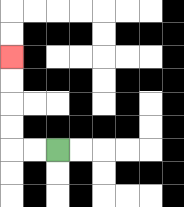{'start': '[2, 6]', 'end': '[0, 2]', 'path_directions': 'L,L,U,U,U,U', 'path_coordinates': '[[2, 6], [1, 6], [0, 6], [0, 5], [0, 4], [0, 3], [0, 2]]'}